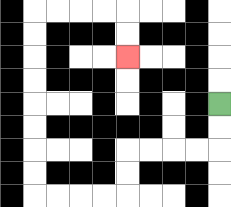{'start': '[9, 4]', 'end': '[5, 2]', 'path_directions': 'D,D,L,L,L,L,D,D,L,L,L,L,U,U,U,U,U,U,U,U,R,R,R,R,D,D', 'path_coordinates': '[[9, 4], [9, 5], [9, 6], [8, 6], [7, 6], [6, 6], [5, 6], [5, 7], [5, 8], [4, 8], [3, 8], [2, 8], [1, 8], [1, 7], [1, 6], [1, 5], [1, 4], [1, 3], [1, 2], [1, 1], [1, 0], [2, 0], [3, 0], [4, 0], [5, 0], [5, 1], [5, 2]]'}